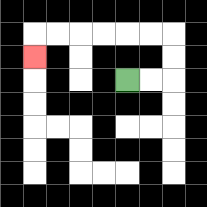{'start': '[5, 3]', 'end': '[1, 2]', 'path_directions': 'R,R,U,U,L,L,L,L,L,L,D', 'path_coordinates': '[[5, 3], [6, 3], [7, 3], [7, 2], [7, 1], [6, 1], [5, 1], [4, 1], [3, 1], [2, 1], [1, 1], [1, 2]]'}